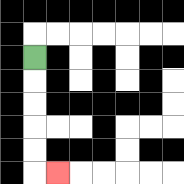{'start': '[1, 2]', 'end': '[2, 7]', 'path_directions': 'D,D,D,D,D,R', 'path_coordinates': '[[1, 2], [1, 3], [1, 4], [1, 5], [1, 6], [1, 7], [2, 7]]'}